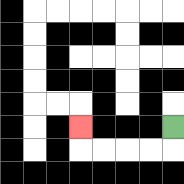{'start': '[7, 5]', 'end': '[3, 5]', 'path_directions': 'D,L,L,L,L,U', 'path_coordinates': '[[7, 5], [7, 6], [6, 6], [5, 6], [4, 6], [3, 6], [3, 5]]'}